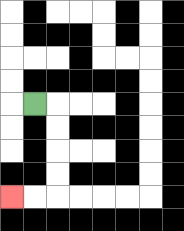{'start': '[1, 4]', 'end': '[0, 8]', 'path_directions': 'R,D,D,D,D,L,L', 'path_coordinates': '[[1, 4], [2, 4], [2, 5], [2, 6], [2, 7], [2, 8], [1, 8], [0, 8]]'}